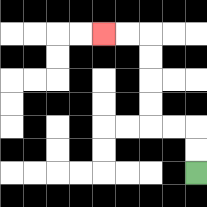{'start': '[8, 7]', 'end': '[4, 1]', 'path_directions': 'U,U,L,L,U,U,U,U,L,L', 'path_coordinates': '[[8, 7], [8, 6], [8, 5], [7, 5], [6, 5], [6, 4], [6, 3], [6, 2], [6, 1], [5, 1], [4, 1]]'}